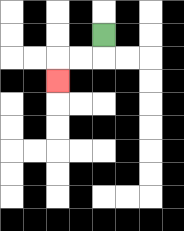{'start': '[4, 1]', 'end': '[2, 3]', 'path_directions': 'D,L,L,D', 'path_coordinates': '[[4, 1], [4, 2], [3, 2], [2, 2], [2, 3]]'}